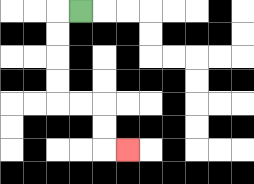{'start': '[3, 0]', 'end': '[5, 6]', 'path_directions': 'L,D,D,D,D,R,R,D,D,R', 'path_coordinates': '[[3, 0], [2, 0], [2, 1], [2, 2], [2, 3], [2, 4], [3, 4], [4, 4], [4, 5], [4, 6], [5, 6]]'}